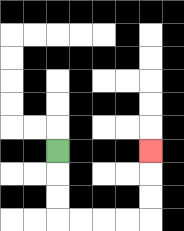{'start': '[2, 6]', 'end': '[6, 6]', 'path_directions': 'D,D,D,R,R,R,R,U,U,U', 'path_coordinates': '[[2, 6], [2, 7], [2, 8], [2, 9], [3, 9], [4, 9], [5, 9], [6, 9], [6, 8], [6, 7], [6, 6]]'}